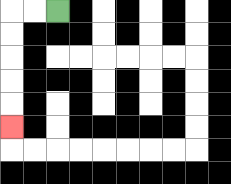{'start': '[2, 0]', 'end': '[0, 5]', 'path_directions': 'L,L,D,D,D,D,D', 'path_coordinates': '[[2, 0], [1, 0], [0, 0], [0, 1], [0, 2], [0, 3], [0, 4], [0, 5]]'}